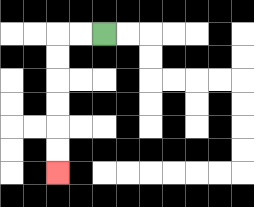{'start': '[4, 1]', 'end': '[2, 7]', 'path_directions': 'L,L,D,D,D,D,D,D', 'path_coordinates': '[[4, 1], [3, 1], [2, 1], [2, 2], [2, 3], [2, 4], [2, 5], [2, 6], [2, 7]]'}